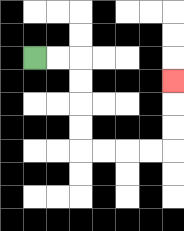{'start': '[1, 2]', 'end': '[7, 3]', 'path_directions': 'R,R,D,D,D,D,R,R,R,R,U,U,U', 'path_coordinates': '[[1, 2], [2, 2], [3, 2], [3, 3], [3, 4], [3, 5], [3, 6], [4, 6], [5, 6], [6, 6], [7, 6], [7, 5], [7, 4], [7, 3]]'}